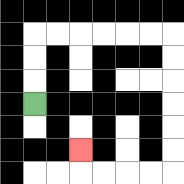{'start': '[1, 4]', 'end': '[3, 6]', 'path_directions': 'U,U,U,R,R,R,R,R,R,D,D,D,D,D,D,L,L,L,L,U', 'path_coordinates': '[[1, 4], [1, 3], [1, 2], [1, 1], [2, 1], [3, 1], [4, 1], [5, 1], [6, 1], [7, 1], [7, 2], [7, 3], [7, 4], [7, 5], [7, 6], [7, 7], [6, 7], [5, 7], [4, 7], [3, 7], [3, 6]]'}